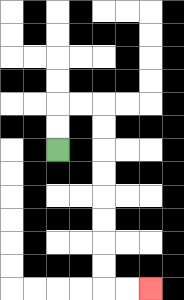{'start': '[2, 6]', 'end': '[6, 12]', 'path_directions': 'U,U,R,R,D,D,D,D,D,D,D,D,R,R', 'path_coordinates': '[[2, 6], [2, 5], [2, 4], [3, 4], [4, 4], [4, 5], [4, 6], [4, 7], [4, 8], [4, 9], [4, 10], [4, 11], [4, 12], [5, 12], [6, 12]]'}